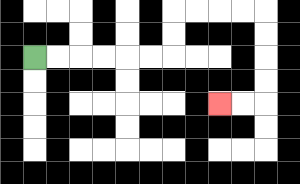{'start': '[1, 2]', 'end': '[9, 4]', 'path_directions': 'R,R,R,R,R,R,U,U,R,R,R,R,D,D,D,D,L,L', 'path_coordinates': '[[1, 2], [2, 2], [3, 2], [4, 2], [5, 2], [6, 2], [7, 2], [7, 1], [7, 0], [8, 0], [9, 0], [10, 0], [11, 0], [11, 1], [11, 2], [11, 3], [11, 4], [10, 4], [9, 4]]'}